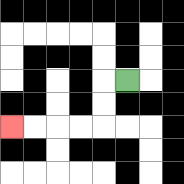{'start': '[5, 3]', 'end': '[0, 5]', 'path_directions': 'L,D,D,L,L,L,L', 'path_coordinates': '[[5, 3], [4, 3], [4, 4], [4, 5], [3, 5], [2, 5], [1, 5], [0, 5]]'}